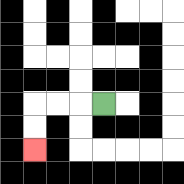{'start': '[4, 4]', 'end': '[1, 6]', 'path_directions': 'L,L,L,D,D', 'path_coordinates': '[[4, 4], [3, 4], [2, 4], [1, 4], [1, 5], [1, 6]]'}